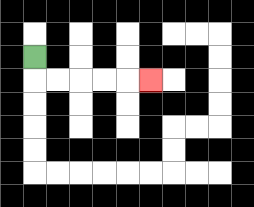{'start': '[1, 2]', 'end': '[6, 3]', 'path_directions': 'D,R,R,R,R,R', 'path_coordinates': '[[1, 2], [1, 3], [2, 3], [3, 3], [4, 3], [5, 3], [6, 3]]'}